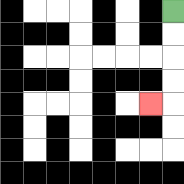{'start': '[7, 0]', 'end': '[6, 4]', 'path_directions': 'D,D,D,D,L', 'path_coordinates': '[[7, 0], [7, 1], [7, 2], [7, 3], [7, 4], [6, 4]]'}